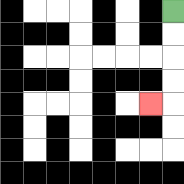{'start': '[7, 0]', 'end': '[6, 4]', 'path_directions': 'D,D,D,D,L', 'path_coordinates': '[[7, 0], [7, 1], [7, 2], [7, 3], [7, 4], [6, 4]]'}